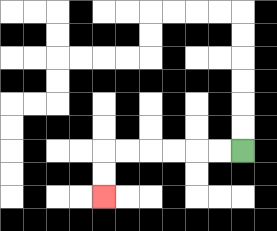{'start': '[10, 6]', 'end': '[4, 8]', 'path_directions': 'L,L,L,L,L,L,D,D', 'path_coordinates': '[[10, 6], [9, 6], [8, 6], [7, 6], [6, 6], [5, 6], [4, 6], [4, 7], [4, 8]]'}